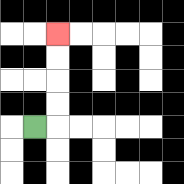{'start': '[1, 5]', 'end': '[2, 1]', 'path_directions': 'R,U,U,U,U', 'path_coordinates': '[[1, 5], [2, 5], [2, 4], [2, 3], [2, 2], [2, 1]]'}